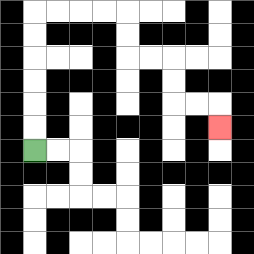{'start': '[1, 6]', 'end': '[9, 5]', 'path_directions': 'U,U,U,U,U,U,R,R,R,R,D,D,R,R,D,D,R,R,D', 'path_coordinates': '[[1, 6], [1, 5], [1, 4], [1, 3], [1, 2], [1, 1], [1, 0], [2, 0], [3, 0], [4, 0], [5, 0], [5, 1], [5, 2], [6, 2], [7, 2], [7, 3], [7, 4], [8, 4], [9, 4], [9, 5]]'}